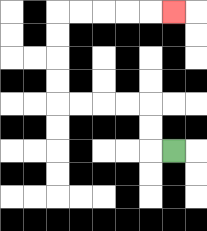{'start': '[7, 6]', 'end': '[7, 0]', 'path_directions': 'L,U,U,L,L,L,L,U,U,U,U,R,R,R,R,R', 'path_coordinates': '[[7, 6], [6, 6], [6, 5], [6, 4], [5, 4], [4, 4], [3, 4], [2, 4], [2, 3], [2, 2], [2, 1], [2, 0], [3, 0], [4, 0], [5, 0], [6, 0], [7, 0]]'}